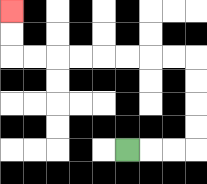{'start': '[5, 6]', 'end': '[0, 0]', 'path_directions': 'R,R,R,U,U,U,U,L,L,L,L,L,L,L,L,U,U', 'path_coordinates': '[[5, 6], [6, 6], [7, 6], [8, 6], [8, 5], [8, 4], [8, 3], [8, 2], [7, 2], [6, 2], [5, 2], [4, 2], [3, 2], [2, 2], [1, 2], [0, 2], [0, 1], [0, 0]]'}